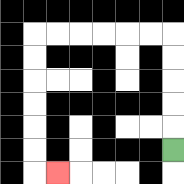{'start': '[7, 6]', 'end': '[2, 7]', 'path_directions': 'U,U,U,U,U,L,L,L,L,L,L,D,D,D,D,D,D,R', 'path_coordinates': '[[7, 6], [7, 5], [7, 4], [7, 3], [7, 2], [7, 1], [6, 1], [5, 1], [4, 1], [3, 1], [2, 1], [1, 1], [1, 2], [1, 3], [1, 4], [1, 5], [1, 6], [1, 7], [2, 7]]'}